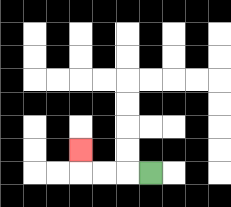{'start': '[6, 7]', 'end': '[3, 6]', 'path_directions': 'L,L,L,U', 'path_coordinates': '[[6, 7], [5, 7], [4, 7], [3, 7], [3, 6]]'}